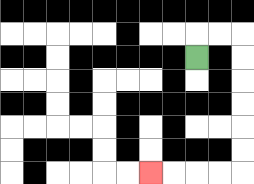{'start': '[8, 2]', 'end': '[6, 7]', 'path_directions': 'U,R,R,D,D,D,D,D,D,L,L,L,L', 'path_coordinates': '[[8, 2], [8, 1], [9, 1], [10, 1], [10, 2], [10, 3], [10, 4], [10, 5], [10, 6], [10, 7], [9, 7], [8, 7], [7, 7], [6, 7]]'}